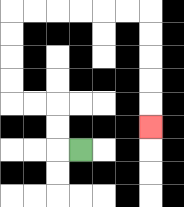{'start': '[3, 6]', 'end': '[6, 5]', 'path_directions': 'L,U,U,L,L,U,U,U,U,R,R,R,R,R,R,D,D,D,D,D', 'path_coordinates': '[[3, 6], [2, 6], [2, 5], [2, 4], [1, 4], [0, 4], [0, 3], [0, 2], [0, 1], [0, 0], [1, 0], [2, 0], [3, 0], [4, 0], [5, 0], [6, 0], [6, 1], [6, 2], [6, 3], [6, 4], [6, 5]]'}